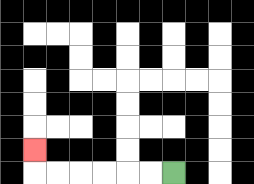{'start': '[7, 7]', 'end': '[1, 6]', 'path_directions': 'L,L,L,L,L,L,U', 'path_coordinates': '[[7, 7], [6, 7], [5, 7], [4, 7], [3, 7], [2, 7], [1, 7], [1, 6]]'}